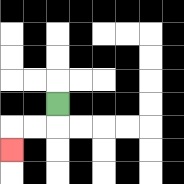{'start': '[2, 4]', 'end': '[0, 6]', 'path_directions': 'D,L,L,D', 'path_coordinates': '[[2, 4], [2, 5], [1, 5], [0, 5], [0, 6]]'}